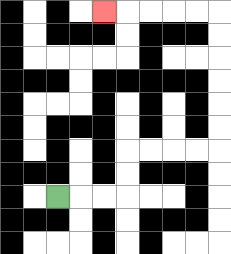{'start': '[2, 8]', 'end': '[4, 0]', 'path_directions': 'R,R,R,U,U,R,R,R,R,U,U,U,U,U,U,L,L,L,L,L', 'path_coordinates': '[[2, 8], [3, 8], [4, 8], [5, 8], [5, 7], [5, 6], [6, 6], [7, 6], [8, 6], [9, 6], [9, 5], [9, 4], [9, 3], [9, 2], [9, 1], [9, 0], [8, 0], [7, 0], [6, 0], [5, 0], [4, 0]]'}